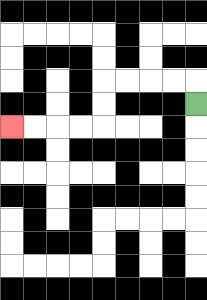{'start': '[8, 4]', 'end': '[0, 5]', 'path_directions': 'U,L,L,L,L,D,D,L,L,L,L', 'path_coordinates': '[[8, 4], [8, 3], [7, 3], [6, 3], [5, 3], [4, 3], [4, 4], [4, 5], [3, 5], [2, 5], [1, 5], [0, 5]]'}